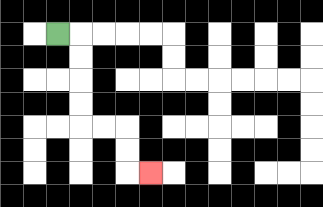{'start': '[2, 1]', 'end': '[6, 7]', 'path_directions': 'R,D,D,D,D,R,R,D,D,R', 'path_coordinates': '[[2, 1], [3, 1], [3, 2], [3, 3], [3, 4], [3, 5], [4, 5], [5, 5], [5, 6], [5, 7], [6, 7]]'}